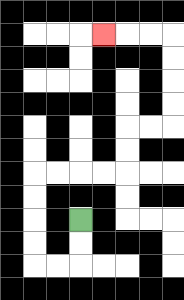{'start': '[3, 9]', 'end': '[4, 1]', 'path_directions': 'D,D,L,L,U,U,U,U,R,R,R,R,U,U,R,R,U,U,U,U,L,L,L', 'path_coordinates': '[[3, 9], [3, 10], [3, 11], [2, 11], [1, 11], [1, 10], [1, 9], [1, 8], [1, 7], [2, 7], [3, 7], [4, 7], [5, 7], [5, 6], [5, 5], [6, 5], [7, 5], [7, 4], [7, 3], [7, 2], [7, 1], [6, 1], [5, 1], [4, 1]]'}